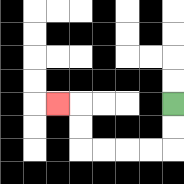{'start': '[7, 4]', 'end': '[2, 4]', 'path_directions': 'D,D,L,L,L,L,U,U,L', 'path_coordinates': '[[7, 4], [7, 5], [7, 6], [6, 6], [5, 6], [4, 6], [3, 6], [3, 5], [3, 4], [2, 4]]'}